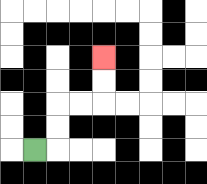{'start': '[1, 6]', 'end': '[4, 2]', 'path_directions': 'R,U,U,R,R,U,U', 'path_coordinates': '[[1, 6], [2, 6], [2, 5], [2, 4], [3, 4], [4, 4], [4, 3], [4, 2]]'}